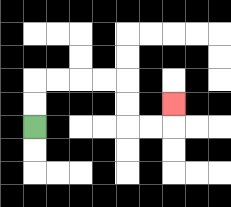{'start': '[1, 5]', 'end': '[7, 4]', 'path_directions': 'U,U,R,R,R,R,D,D,R,R,U', 'path_coordinates': '[[1, 5], [1, 4], [1, 3], [2, 3], [3, 3], [4, 3], [5, 3], [5, 4], [5, 5], [6, 5], [7, 5], [7, 4]]'}